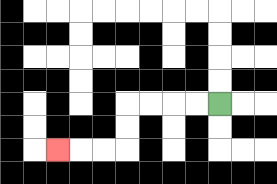{'start': '[9, 4]', 'end': '[2, 6]', 'path_directions': 'L,L,L,L,D,D,L,L,L', 'path_coordinates': '[[9, 4], [8, 4], [7, 4], [6, 4], [5, 4], [5, 5], [5, 6], [4, 6], [3, 6], [2, 6]]'}